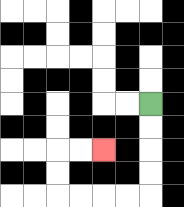{'start': '[6, 4]', 'end': '[4, 6]', 'path_directions': 'D,D,D,D,L,L,L,L,U,U,R,R', 'path_coordinates': '[[6, 4], [6, 5], [6, 6], [6, 7], [6, 8], [5, 8], [4, 8], [3, 8], [2, 8], [2, 7], [2, 6], [3, 6], [4, 6]]'}